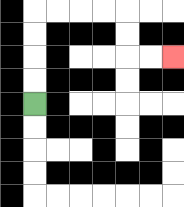{'start': '[1, 4]', 'end': '[7, 2]', 'path_directions': 'U,U,U,U,R,R,R,R,D,D,R,R', 'path_coordinates': '[[1, 4], [1, 3], [1, 2], [1, 1], [1, 0], [2, 0], [3, 0], [4, 0], [5, 0], [5, 1], [5, 2], [6, 2], [7, 2]]'}